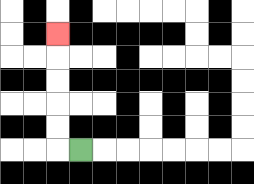{'start': '[3, 6]', 'end': '[2, 1]', 'path_directions': 'L,U,U,U,U,U', 'path_coordinates': '[[3, 6], [2, 6], [2, 5], [2, 4], [2, 3], [2, 2], [2, 1]]'}